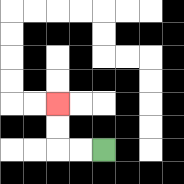{'start': '[4, 6]', 'end': '[2, 4]', 'path_directions': 'L,L,U,U', 'path_coordinates': '[[4, 6], [3, 6], [2, 6], [2, 5], [2, 4]]'}